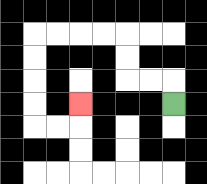{'start': '[7, 4]', 'end': '[3, 4]', 'path_directions': 'U,L,L,U,U,L,L,L,L,D,D,D,D,R,R,U', 'path_coordinates': '[[7, 4], [7, 3], [6, 3], [5, 3], [5, 2], [5, 1], [4, 1], [3, 1], [2, 1], [1, 1], [1, 2], [1, 3], [1, 4], [1, 5], [2, 5], [3, 5], [3, 4]]'}